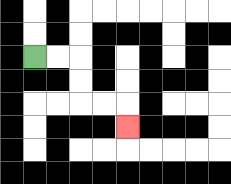{'start': '[1, 2]', 'end': '[5, 5]', 'path_directions': 'R,R,D,D,R,R,D', 'path_coordinates': '[[1, 2], [2, 2], [3, 2], [3, 3], [3, 4], [4, 4], [5, 4], [5, 5]]'}